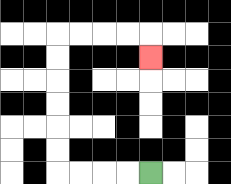{'start': '[6, 7]', 'end': '[6, 2]', 'path_directions': 'L,L,L,L,U,U,U,U,U,U,R,R,R,R,D', 'path_coordinates': '[[6, 7], [5, 7], [4, 7], [3, 7], [2, 7], [2, 6], [2, 5], [2, 4], [2, 3], [2, 2], [2, 1], [3, 1], [4, 1], [5, 1], [6, 1], [6, 2]]'}